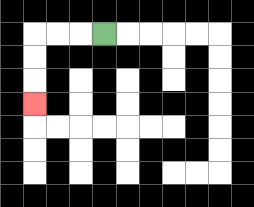{'start': '[4, 1]', 'end': '[1, 4]', 'path_directions': 'L,L,L,D,D,D', 'path_coordinates': '[[4, 1], [3, 1], [2, 1], [1, 1], [1, 2], [1, 3], [1, 4]]'}